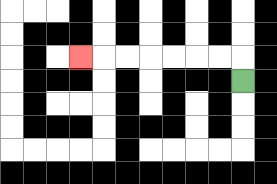{'start': '[10, 3]', 'end': '[3, 2]', 'path_directions': 'U,L,L,L,L,L,L,L', 'path_coordinates': '[[10, 3], [10, 2], [9, 2], [8, 2], [7, 2], [6, 2], [5, 2], [4, 2], [3, 2]]'}